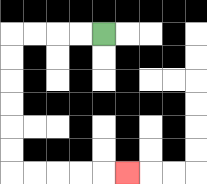{'start': '[4, 1]', 'end': '[5, 7]', 'path_directions': 'L,L,L,L,D,D,D,D,D,D,R,R,R,R,R', 'path_coordinates': '[[4, 1], [3, 1], [2, 1], [1, 1], [0, 1], [0, 2], [0, 3], [0, 4], [0, 5], [0, 6], [0, 7], [1, 7], [2, 7], [3, 7], [4, 7], [5, 7]]'}